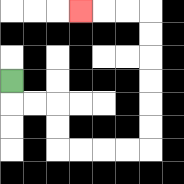{'start': '[0, 3]', 'end': '[3, 0]', 'path_directions': 'D,R,R,D,D,R,R,R,R,U,U,U,U,U,U,L,L,L', 'path_coordinates': '[[0, 3], [0, 4], [1, 4], [2, 4], [2, 5], [2, 6], [3, 6], [4, 6], [5, 6], [6, 6], [6, 5], [6, 4], [6, 3], [6, 2], [6, 1], [6, 0], [5, 0], [4, 0], [3, 0]]'}